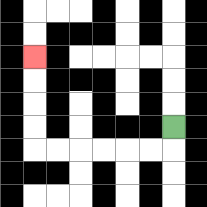{'start': '[7, 5]', 'end': '[1, 2]', 'path_directions': 'D,L,L,L,L,L,L,U,U,U,U', 'path_coordinates': '[[7, 5], [7, 6], [6, 6], [5, 6], [4, 6], [3, 6], [2, 6], [1, 6], [1, 5], [1, 4], [1, 3], [1, 2]]'}